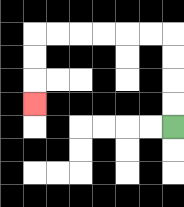{'start': '[7, 5]', 'end': '[1, 4]', 'path_directions': 'U,U,U,U,L,L,L,L,L,L,D,D,D', 'path_coordinates': '[[7, 5], [7, 4], [7, 3], [7, 2], [7, 1], [6, 1], [5, 1], [4, 1], [3, 1], [2, 1], [1, 1], [1, 2], [1, 3], [1, 4]]'}